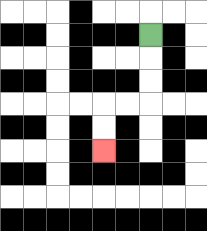{'start': '[6, 1]', 'end': '[4, 6]', 'path_directions': 'D,D,D,L,L,D,D', 'path_coordinates': '[[6, 1], [6, 2], [6, 3], [6, 4], [5, 4], [4, 4], [4, 5], [4, 6]]'}